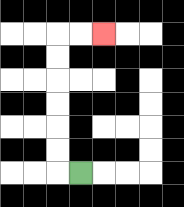{'start': '[3, 7]', 'end': '[4, 1]', 'path_directions': 'L,U,U,U,U,U,U,R,R', 'path_coordinates': '[[3, 7], [2, 7], [2, 6], [2, 5], [2, 4], [2, 3], [2, 2], [2, 1], [3, 1], [4, 1]]'}